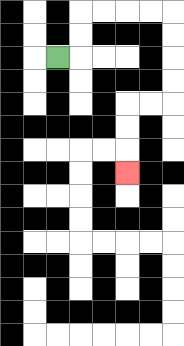{'start': '[2, 2]', 'end': '[5, 7]', 'path_directions': 'R,U,U,R,R,R,R,D,D,D,D,L,L,D,D,D', 'path_coordinates': '[[2, 2], [3, 2], [3, 1], [3, 0], [4, 0], [5, 0], [6, 0], [7, 0], [7, 1], [7, 2], [7, 3], [7, 4], [6, 4], [5, 4], [5, 5], [5, 6], [5, 7]]'}